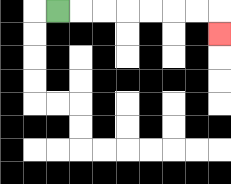{'start': '[2, 0]', 'end': '[9, 1]', 'path_directions': 'R,R,R,R,R,R,R,D', 'path_coordinates': '[[2, 0], [3, 0], [4, 0], [5, 0], [6, 0], [7, 0], [8, 0], [9, 0], [9, 1]]'}